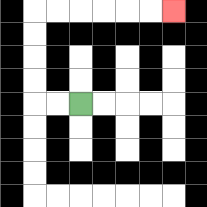{'start': '[3, 4]', 'end': '[7, 0]', 'path_directions': 'L,L,U,U,U,U,R,R,R,R,R,R', 'path_coordinates': '[[3, 4], [2, 4], [1, 4], [1, 3], [1, 2], [1, 1], [1, 0], [2, 0], [3, 0], [4, 0], [5, 0], [6, 0], [7, 0]]'}